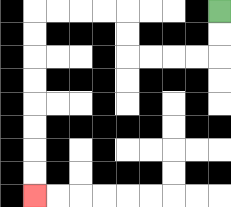{'start': '[9, 0]', 'end': '[1, 8]', 'path_directions': 'D,D,L,L,L,L,U,U,L,L,L,L,D,D,D,D,D,D,D,D', 'path_coordinates': '[[9, 0], [9, 1], [9, 2], [8, 2], [7, 2], [6, 2], [5, 2], [5, 1], [5, 0], [4, 0], [3, 0], [2, 0], [1, 0], [1, 1], [1, 2], [1, 3], [1, 4], [1, 5], [1, 6], [1, 7], [1, 8]]'}